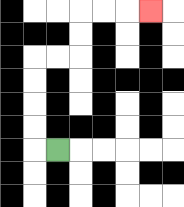{'start': '[2, 6]', 'end': '[6, 0]', 'path_directions': 'L,U,U,U,U,R,R,U,U,R,R,R', 'path_coordinates': '[[2, 6], [1, 6], [1, 5], [1, 4], [1, 3], [1, 2], [2, 2], [3, 2], [3, 1], [3, 0], [4, 0], [5, 0], [6, 0]]'}